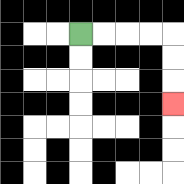{'start': '[3, 1]', 'end': '[7, 4]', 'path_directions': 'R,R,R,R,D,D,D', 'path_coordinates': '[[3, 1], [4, 1], [5, 1], [6, 1], [7, 1], [7, 2], [7, 3], [7, 4]]'}